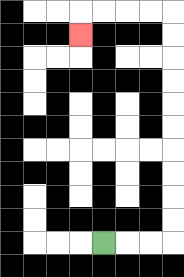{'start': '[4, 10]', 'end': '[3, 1]', 'path_directions': 'R,R,R,U,U,U,U,U,U,U,U,U,U,L,L,L,L,D', 'path_coordinates': '[[4, 10], [5, 10], [6, 10], [7, 10], [7, 9], [7, 8], [7, 7], [7, 6], [7, 5], [7, 4], [7, 3], [7, 2], [7, 1], [7, 0], [6, 0], [5, 0], [4, 0], [3, 0], [3, 1]]'}